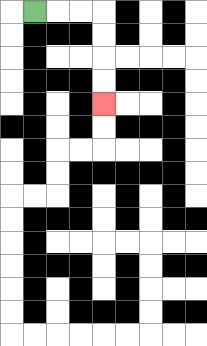{'start': '[1, 0]', 'end': '[4, 4]', 'path_directions': 'R,R,R,D,D,D,D', 'path_coordinates': '[[1, 0], [2, 0], [3, 0], [4, 0], [4, 1], [4, 2], [4, 3], [4, 4]]'}